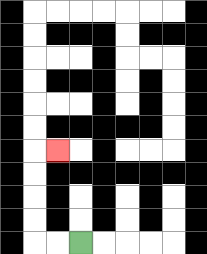{'start': '[3, 10]', 'end': '[2, 6]', 'path_directions': 'L,L,U,U,U,U,R', 'path_coordinates': '[[3, 10], [2, 10], [1, 10], [1, 9], [1, 8], [1, 7], [1, 6], [2, 6]]'}